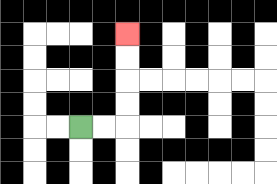{'start': '[3, 5]', 'end': '[5, 1]', 'path_directions': 'R,R,U,U,U,U', 'path_coordinates': '[[3, 5], [4, 5], [5, 5], [5, 4], [5, 3], [5, 2], [5, 1]]'}